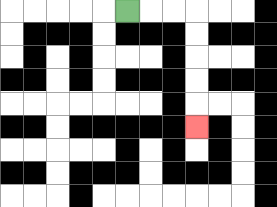{'start': '[5, 0]', 'end': '[8, 5]', 'path_directions': 'R,R,R,D,D,D,D,D', 'path_coordinates': '[[5, 0], [6, 0], [7, 0], [8, 0], [8, 1], [8, 2], [8, 3], [8, 4], [8, 5]]'}